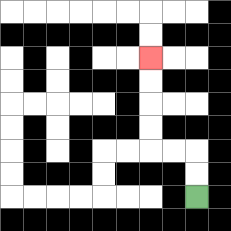{'start': '[8, 8]', 'end': '[6, 2]', 'path_directions': 'U,U,L,L,U,U,U,U', 'path_coordinates': '[[8, 8], [8, 7], [8, 6], [7, 6], [6, 6], [6, 5], [6, 4], [6, 3], [6, 2]]'}